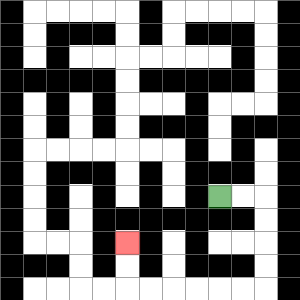{'start': '[9, 8]', 'end': '[5, 10]', 'path_directions': 'R,R,D,D,D,D,L,L,L,L,L,L,U,U', 'path_coordinates': '[[9, 8], [10, 8], [11, 8], [11, 9], [11, 10], [11, 11], [11, 12], [10, 12], [9, 12], [8, 12], [7, 12], [6, 12], [5, 12], [5, 11], [5, 10]]'}